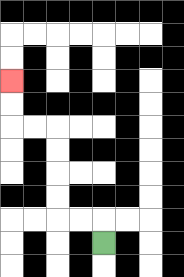{'start': '[4, 10]', 'end': '[0, 3]', 'path_directions': 'U,L,L,U,U,U,U,L,L,U,U', 'path_coordinates': '[[4, 10], [4, 9], [3, 9], [2, 9], [2, 8], [2, 7], [2, 6], [2, 5], [1, 5], [0, 5], [0, 4], [0, 3]]'}